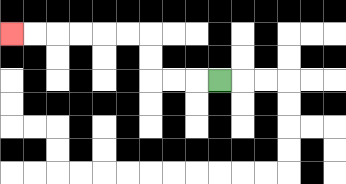{'start': '[9, 3]', 'end': '[0, 1]', 'path_directions': 'L,L,L,U,U,L,L,L,L,L,L', 'path_coordinates': '[[9, 3], [8, 3], [7, 3], [6, 3], [6, 2], [6, 1], [5, 1], [4, 1], [3, 1], [2, 1], [1, 1], [0, 1]]'}